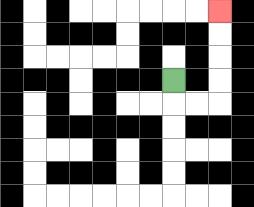{'start': '[7, 3]', 'end': '[9, 0]', 'path_directions': 'D,R,R,U,U,U,U', 'path_coordinates': '[[7, 3], [7, 4], [8, 4], [9, 4], [9, 3], [9, 2], [9, 1], [9, 0]]'}